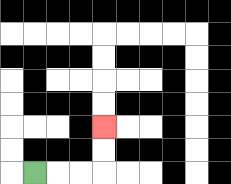{'start': '[1, 7]', 'end': '[4, 5]', 'path_directions': 'R,R,R,U,U', 'path_coordinates': '[[1, 7], [2, 7], [3, 7], [4, 7], [4, 6], [4, 5]]'}